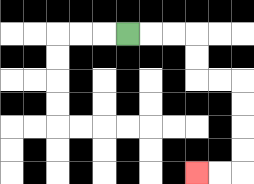{'start': '[5, 1]', 'end': '[8, 7]', 'path_directions': 'R,R,R,D,D,R,R,D,D,D,D,L,L', 'path_coordinates': '[[5, 1], [6, 1], [7, 1], [8, 1], [8, 2], [8, 3], [9, 3], [10, 3], [10, 4], [10, 5], [10, 6], [10, 7], [9, 7], [8, 7]]'}